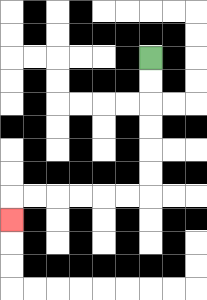{'start': '[6, 2]', 'end': '[0, 9]', 'path_directions': 'D,D,D,D,D,D,L,L,L,L,L,L,D', 'path_coordinates': '[[6, 2], [6, 3], [6, 4], [6, 5], [6, 6], [6, 7], [6, 8], [5, 8], [4, 8], [3, 8], [2, 8], [1, 8], [0, 8], [0, 9]]'}